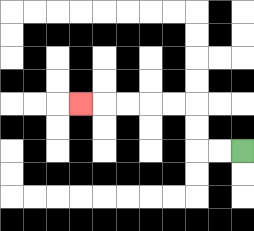{'start': '[10, 6]', 'end': '[3, 4]', 'path_directions': 'L,L,U,U,L,L,L,L,L', 'path_coordinates': '[[10, 6], [9, 6], [8, 6], [8, 5], [8, 4], [7, 4], [6, 4], [5, 4], [4, 4], [3, 4]]'}